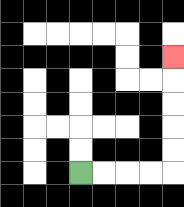{'start': '[3, 7]', 'end': '[7, 2]', 'path_directions': 'R,R,R,R,U,U,U,U,U', 'path_coordinates': '[[3, 7], [4, 7], [5, 7], [6, 7], [7, 7], [7, 6], [7, 5], [7, 4], [7, 3], [7, 2]]'}